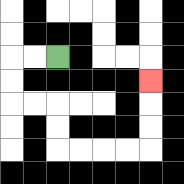{'start': '[2, 2]', 'end': '[6, 3]', 'path_directions': 'L,L,D,D,R,R,D,D,R,R,R,R,U,U,U', 'path_coordinates': '[[2, 2], [1, 2], [0, 2], [0, 3], [0, 4], [1, 4], [2, 4], [2, 5], [2, 6], [3, 6], [4, 6], [5, 6], [6, 6], [6, 5], [6, 4], [6, 3]]'}